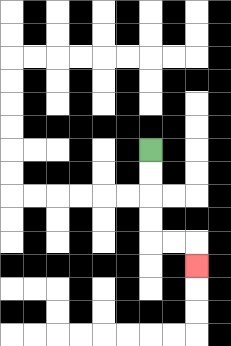{'start': '[6, 6]', 'end': '[8, 11]', 'path_directions': 'D,D,D,D,R,R,D', 'path_coordinates': '[[6, 6], [6, 7], [6, 8], [6, 9], [6, 10], [7, 10], [8, 10], [8, 11]]'}